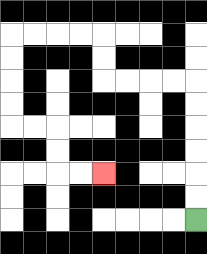{'start': '[8, 9]', 'end': '[4, 7]', 'path_directions': 'U,U,U,U,U,U,L,L,L,L,U,U,L,L,L,L,D,D,D,D,R,R,D,D,R,R', 'path_coordinates': '[[8, 9], [8, 8], [8, 7], [8, 6], [8, 5], [8, 4], [8, 3], [7, 3], [6, 3], [5, 3], [4, 3], [4, 2], [4, 1], [3, 1], [2, 1], [1, 1], [0, 1], [0, 2], [0, 3], [0, 4], [0, 5], [1, 5], [2, 5], [2, 6], [2, 7], [3, 7], [4, 7]]'}